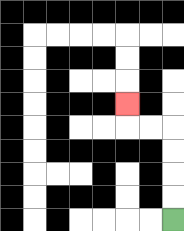{'start': '[7, 9]', 'end': '[5, 4]', 'path_directions': 'U,U,U,U,L,L,U', 'path_coordinates': '[[7, 9], [7, 8], [7, 7], [7, 6], [7, 5], [6, 5], [5, 5], [5, 4]]'}